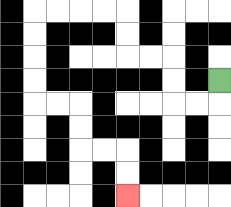{'start': '[9, 3]', 'end': '[5, 8]', 'path_directions': 'D,L,L,U,U,L,L,U,U,L,L,L,L,D,D,D,D,R,R,D,D,R,R,D,D', 'path_coordinates': '[[9, 3], [9, 4], [8, 4], [7, 4], [7, 3], [7, 2], [6, 2], [5, 2], [5, 1], [5, 0], [4, 0], [3, 0], [2, 0], [1, 0], [1, 1], [1, 2], [1, 3], [1, 4], [2, 4], [3, 4], [3, 5], [3, 6], [4, 6], [5, 6], [5, 7], [5, 8]]'}